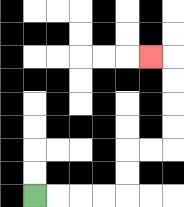{'start': '[1, 8]', 'end': '[6, 2]', 'path_directions': 'R,R,R,R,U,U,R,R,U,U,U,U,L', 'path_coordinates': '[[1, 8], [2, 8], [3, 8], [4, 8], [5, 8], [5, 7], [5, 6], [6, 6], [7, 6], [7, 5], [7, 4], [7, 3], [7, 2], [6, 2]]'}